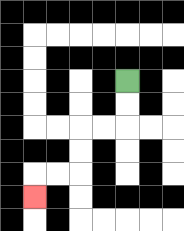{'start': '[5, 3]', 'end': '[1, 8]', 'path_directions': 'D,D,L,L,D,D,L,L,D', 'path_coordinates': '[[5, 3], [5, 4], [5, 5], [4, 5], [3, 5], [3, 6], [3, 7], [2, 7], [1, 7], [1, 8]]'}